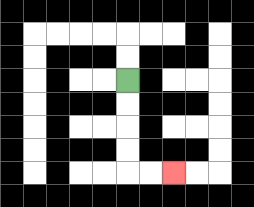{'start': '[5, 3]', 'end': '[7, 7]', 'path_directions': 'D,D,D,D,R,R', 'path_coordinates': '[[5, 3], [5, 4], [5, 5], [5, 6], [5, 7], [6, 7], [7, 7]]'}